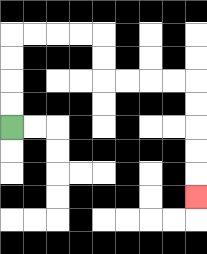{'start': '[0, 5]', 'end': '[8, 8]', 'path_directions': 'U,U,U,U,R,R,R,R,D,D,R,R,R,R,D,D,D,D,D', 'path_coordinates': '[[0, 5], [0, 4], [0, 3], [0, 2], [0, 1], [1, 1], [2, 1], [3, 1], [4, 1], [4, 2], [4, 3], [5, 3], [6, 3], [7, 3], [8, 3], [8, 4], [8, 5], [8, 6], [8, 7], [8, 8]]'}